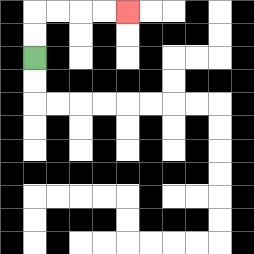{'start': '[1, 2]', 'end': '[5, 0]', 'path_directions': 'U,U,R,R,R,R', 'path_coordinates': '[[1, 2], [1, 1], [1, 0], [2, 0], [3, 0], [4, 0], [5, 0]]'}